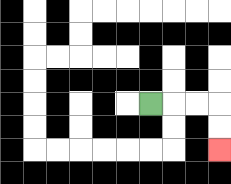{'start': '[6, 4]', 'end': '[9, 6]', 'path_directions': 'R,R,R,D,D', 'path_coordinates': '[[6, 4], [7, 4], [8, 4], [9, 4], [9, 5], [9, 6]]'}